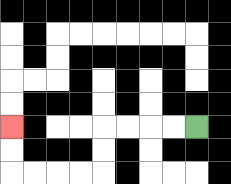{'start': '[8, 5]', 'end': '[0, 5]', 'path_directions': 'L,L,L,L,D,D,L,L,L,L,U,U', 'path_coordinates': '[[8, 5], [7, 5], [6, 5], [5, 5], [4, 5], [4, 6], [4, 7], [3, 7], [2, 7], [1, 7], [0, 7], [0, 6], [0, 5]]'}